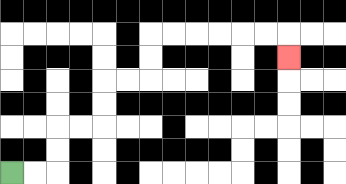{'start': '[0, 7]', 'end': '[12, 2]', 'path_directions': 'R,R,U,U,R,R,U,U,R,R,U,U,R,R,R,R,R,R,D', 'path_coordinates': '[[0, 7], [1, 7], [2, 7], [2, 6], [2, 5], [3, 5], [4, 5], [4, 4], [4, 3], [5, 3], [6, 3], [6, 2], [6, 1], [7, 1], [8, 1], [9, 1], [10, 1], [11, 1], [12, 1], [12, 2]]'}